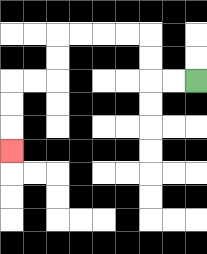{'start': '[8, 3]', 'end': '[0, 6]', 'path_directions': 'L,L,U,U,L,L,L,L,D,D,L,L,D,D,D', 'path_coordinates': '[[8, 3], [7, 3], [6, 3], [6, 2], [6, 1], [5, 1], [4, 1], [3, 1], [2, 1], [2, 2], [2, 3], [1, 3], [0, 3], [0, 4], [0, 5], [0, 6]]'}